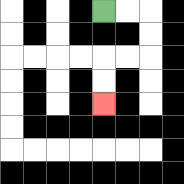{'start': '[4, 0]', 'end': '[4, 4]', 'path_directions': 'R,R,D,D,L,L,D,D', 'path_coordinates': '[[4, 0], [5, 0], [6, 0], [6, 1], [6, 2], [5, 2], [4, 2], [4, 3], [4, 4]]'}